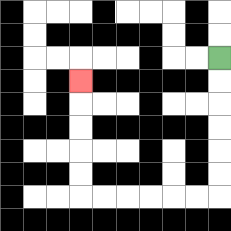{'start': '[9, 2]', 'end': '[3, 3]', 'path_directions': 'D,D,D,D,D,D,L,L,L,L,L,L,U,U,U,U,U', 'path_coordinates': '[[9, 2], [9, 3], [9, 4], [9, 5], [9, 6], [9, 7], [9, 8], [8, 8], [7, 8], [6, 8], [5, 8], [4, 8], [3, 8], [3, 7], [3, 6], [3, 5], [3, 4], [3, 3]]'}